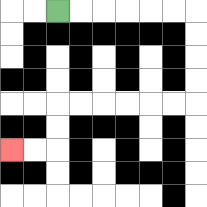{'start': '[2, 0]', 'end': '[0, 6]', 'path_directions': 'R,R,R,R,R,R,D,D,D,D,L,L,L,L,L,L,D,D,L,L', 'path_coordinates': '[[2, 0], [3, 0], [4, 0], [5, 0], [6, 0], [7, 0], [8, 0], [8, 1], [8, 2], [8, 3], [8, 4], [7, 4], [6, 4], [5, 4], [4, 4], [3, 4], [2, 4], [2, 5], [2, 6], [1, 6], [0, 6]]'}